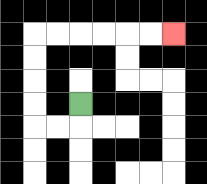{'start': '[3, 4]', 'end': '[7, 1]', 'path_directions': 'D,L,L,U,U,U,U,R,R,R,R,R,R', 'path_coordinates': '[[3, 4], [3, 5], [2, 5], [1, 5], [1, 4], [1, 3], [1, 2], [1, 1], [2, 1], [3, 1], [4, 1], [5, 1], [6, 1], [7, 1]]'}